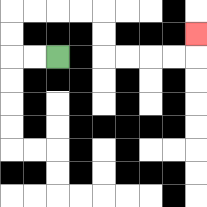{'start': '[2, 2]', 'end': '[8, 1]', 'path_directions': 'L,L,U,U,R,R,R,R,D,D,R,R,R,R,U', 'path_coordinates': '[[2, 2], [1, 2], [0, 2], [0, 1], [0, 0], [1, 0], [2, 0], [3, 0], [4, 0], [4, 1], [4, 2], [5, 2], [6, 2], [7, 2], [8, 2], [8, 1]]'}